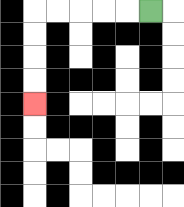{'start': '[6, 0]', 'end': '[1, 4]', 'path_directions': 'L,L,L,L,L,D,D,D,D', 'path_coordinates': '[[6, 0], [5, 0], [4, 0], [3, 0], [2, 0], [1, 0], [1, 1], [1, 2], [1, 3], [1, 4]]'}